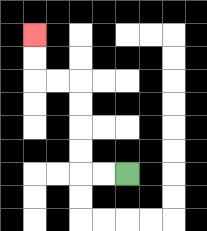{'start': '[5, 7]', 'end': '[1, 1]', 'path_directions': 'L,L,U,U,U,U,L,L,U,U', 'path_coordinates': '[[5, 7], [4, 7], [3, 7], [3, 6], [3, 5], [3, 4], [3, 3], [2, 3], [1, 3], [1, 2], [1, 1]]'}